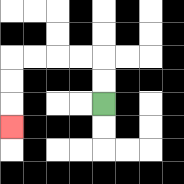{'start': '[4, 4]', 'end': '[0, 5]', 'path_directions': 'U,U,L,L,L,L,D,D,D', 'path_coordinates': '[[4, 4], [4, 3], [4, 2], [3, 2], [2, 2], [1, 2], [0, 2], [0, 3], [0, 4], [0, 5]]'}